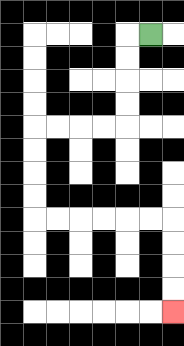{'start': '[6, 1]', 'end': '[7, 13]', 'path_directions': 'L,D,D,D,D,L,L,L,L,D,D,D,D,R,R,R,R,R,R,D,D,D,D', 'path_coordinates': '[[6, 1], [5, 1], [5, 2], [5, 3], [5, 4], [5, 5], [4, 5], [3, 5], [2, 5], [1, 5], [1, 6], [1, 7], [1, 8], [1, 9], [2, 9], [3, 9], [4, 9], [5, 9], [6, 9], [7, 9], [7, 10], [7, 11], [7, 12], [7, 13]]'}